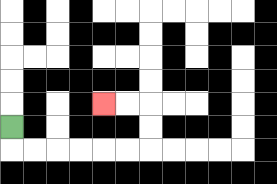{'start': '[0, 5]', 'end': '[4, 4]', 'path_directions': 'D,R,R,R,R,R,R,U,U,L,L', 'path_coordinates': '[[0, 5], [0, 6], [1, 6], [2, 6], [3, 6], [4, 6], [5, 6], [6, 6], [6, 5], [6, 4], [5, 4], [4, 4]]'}